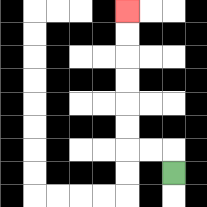{'start': '[7, 7]', 'end': '[5, 0]', 'path_directions': 'U,L,L,U,U,U,U,U,U', 'path_coordinates': '[[7, 7], [7, 6], [6, 6], [5, 6], [5, 5], [5, 4], [5, 3], [5, 2], [5, 1], [5, 0]]'}